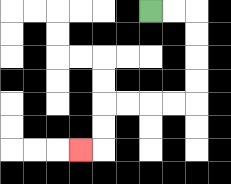{'start': '[6, 0]', 'end': '[3, 6]', 'path_directions': 'R,R,D,D,D,D,L,L,L,L,D,D,L', 'path_coordinates': '[[6, 0], [7, 0], [8, 0], [8, 1], [8, 2], [8, 3], [8, 4], [7, 4], [6, 4], [5, 4], [4, 4], [4, 5], [4, 6], [3, 6]]'}